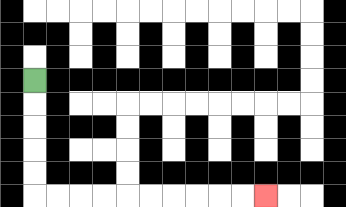{'start': '[1, 3]', 'end': '[11, 8]', 'path_directions': 'D,D,D,D,D,R,R,R,R,R,R,R,R,R,R', 'path_coordinates': '[[1, 3], [1, 4], [1, 5], [1, 6], [1, 7], [1, 8], [2, 8], [3, 8], [4, 8], [5, 8], [6, 8], [7, 8], [8, 8], [9, 8], [10, 8], [11, 8]]'}